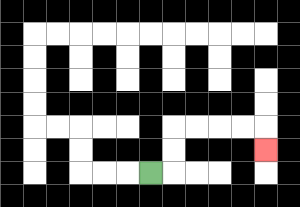{'start': '[6, 7]', 'end': '[11, 6]', 'path_directions': 'R,U,U,R,R,R,R,D', 'path_coordinates': '[[6, 7], [7, 7], [7, 6], [7, 5], [8, 5], [9, 5], [10, 5], [11, 5], [11, 6]]'}